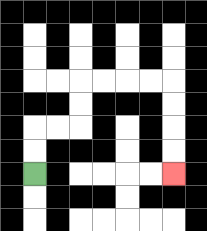{'start': '[1, 7]', 'end': '[7, 7]', 'path_directions': 'U,U,R,R,U,U,R,R,R,R,D,D,D,D', 'path_coordinates': '[[1, 7], [1, 6], [1, 5], [2, 5], [3, 5], [3, 4], [3, 3], [4, 3], [5, 3], [6, 3], [7, 3], [7, 4], [7, 5], [7, 6], [7, 7]]'}